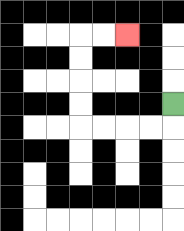{'start': '[7, 4]', 'end': '[5, 1]', 'path_directions': 'D,L,L,L,L,U,U,U,U,R,R', 'path_coordinates': '[[7, 4], [7, 5], [6, 5], [5, 5], [4, 5], [3, 5], [3, 4], [3, 3], [3, 2], [3, 1], [4, 1], [5, 1]]'}